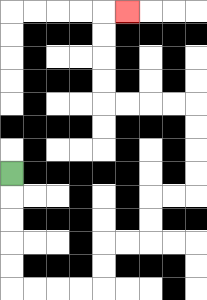{'start': '[0, 7]', 'end': '[5, 0]', 'path_directions': 'D,D,D,D,D,R,R,R,R,U,U,R,R,U,U,R,R,U,U,U,U,L,L,L,L,U,U,U,U,R', 'path_coordinates': '[[0, 7], [0, 8], [0, 9], [0, 10], [0, 11], [0, 12], [1, 12], [2, 12], [3, 12], [4, 12], [4, 11], [4, 10], [5, 10], [6, 10], [6, 9], [6, 8], [7, 8], [8, 8], [8, 7], [8, 6], [8, 5], [8, 4], [7, 4], [6, 4], [5, 4], [4, 4], [4, 3], [4, 2], [4, 1], [4, 0], [5, 0]]'}